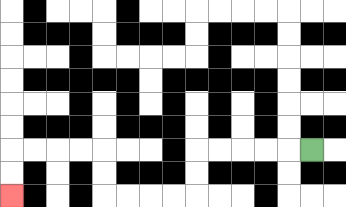{'start': '[13, 6]', 'end': '[0, 8]', 'path_directions': 'L,L,L,L,L,D,D,L,L,L,L,U,U,L,L,L,L,D,D', 'path_coordinates': '[[13, 6], [12, 6], [11, 6], [10, 6], [9, 6], [8, 6], [8, 7], [8, 8], [7, 8], [6, 8], [5, 8], [4, 8], [4, 7], [4, 6], [3, 6], [2, 6], [1, 6], [0, 6], [0, 7], [0, 8]]'}